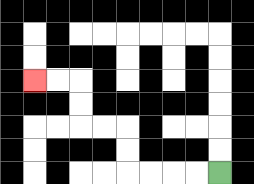{'start': '[9, 7]', 'end': '[1, 3]', 'path_directions': 'L,L,L,L,U,U,L,L,U,U,L,L', 'path_coordinates': '[[9, 7], [8, 7], [7, 7], [6, 7], [5, 7], [5, 6], [5, 5], [4, 5], [3, 5], [3, 4], [3, 3], [2, 3], [1, 3]]'}